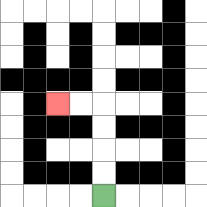{'start': '[4, 8]', 'end': '[2, 4]', 'path_directions': 'U,U,U,U,L,L', 'path_coordinates': '[[4, 8], [4, 7], [4, 6], [4, 5], [4, 4], [3, 4], [2, 4]]'}